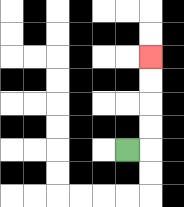{'start': '[5, 6]', 'end': '[6, 2]', 'path_directions': 'R,U,U,U,U', 'path_coordinates': '[[5, 6], [6, 6], [6, 5], [6, 4], [6, 3], [6, 2]]'}